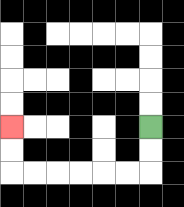{'start': '[6, 5]', 'end': '[0, 5]', 'path_directions': 'D,D,L,L,L,L,L,L,U,U', 'path_coordinates': '[[6, 5], [6, 6], [6, 7], [5, 7], [4, 7], [3, 7], [2, 7], [1, 7], [0, 7], [0, 6], [0, 5]]'}